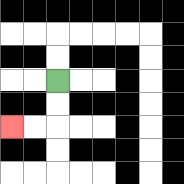{'start': '[2, 3]', 'end': '[0, 5]', 'path_directions': 'D,D,L,L', 'path_coordinates': '[[2, 3], [2, 4], [2, 5], [1, 5], [0, 5]]'}